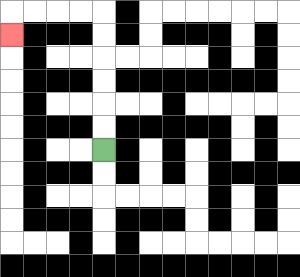{'start': '[4, 6]', 'end': '[0, 1]', 'path_directions': 'U,U,U,U,U,U,L,L,L,L,D', 'path_coordinates': '[[4, 6], [4, 5], [4, 4], [4, 3], [4, 2], [4, 1], [4, 0], [3, 0], [2, 0], [1, 0], [0, 0], [0, 1]]'}